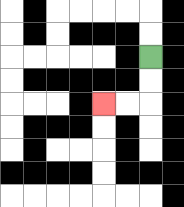{'start': '[6, 2]', 'end': '[4, 4]', 'path_directions': 'D,D,L,L', 'path_coordinates': '[[6, 2], [6, 3], [6, 4], [5, 4], [4, 4]]'}